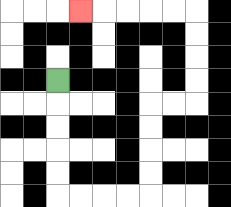{'start': '[2, 3]', 'end': '[3, 0]', 'path_directions': 'D,D,D,D,D,R,R,R,R,U,U,U,U,R,R,U,U,U,U,L,L,L,L,L', 'path_coordinates': '[[2, 3], [2, 4], [2, 5], [2, 6], [2, 7], [2, 8], [3, 8], [4, 8], [5, 8], [6, 8], [6, 7], [6, 6], [6, 5], [6, 4], [7, 4], [8, 4], [8, 3], [8, 2], [8, 1], [8, 0], [7, 0], [6, 0], [5, 0], [4, 0], [3, 0]]'}